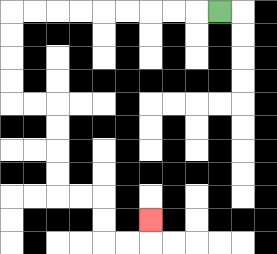{'start': '[9, 0]', 'end': '[6, 9]', 'path_directions': 'L,L,L,L,L,L,L,L,L,D,D,D,D,R,R,D,D,D,D,R,R,D,D,R,R,U', 'path_coordinates': '[[9, 0], [8, 0], [7, 0], [6, 0], [5, 0], [4, 0], [3, 0], [2, 0], [1, 0], [0, 0], [0, 1], [0, 2], [0, 3], [0, 4], [1, 4], [2, 4], [2, 5], [2, 6], [2, 7], [2, 8], [3, 8], [4, 8], [4, 9], [4, 10], [5, 10], [6, 10], [6, 9]]'}